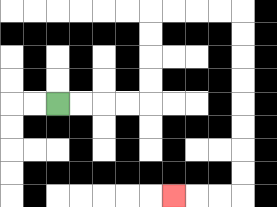{'start': '[2, 4]', 'end': '[7, 8]', 'path_directions': 'R,R,R,R,U,U,U,U,R,R,R,R,D,D,D,D,D,D,D,D,L,L,L', 'path_coordinates': '[[2, 4], [3, 4], [4, 4], [5, 4], [6, 4], [6, 3], [6, 2], [6, 1], [6, 0], [7, 0], [8, 0], [9, 0], [10, 0], [10, 1], [10, 2], [10, 3], [10, 4], [10, 5], [10, 6], [10, 7], [10, 8], [9, 8], [8, 8], [7, 8]]'}